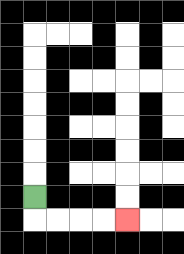{'start': '[1, 8]', 'end': '[5, 9]', 'path_directions': 'D,R,R,R,R', 'path_coordinates': '[[1, 8], [1, 9], [2, 9], [3, 9], [4, 9], [5, 9]]'}